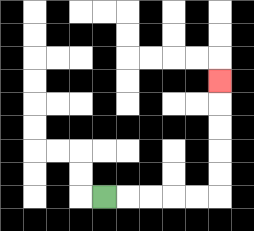{'start': '[4, 8]', 'end': '[9, 3]', 'path_directions': 'R,R,R,R,R,U,U,U,U,U', 'path_coordinates': '[[4, 8], [5, 8], [6, 8], [7, 8], [8, 8], [9, 8], [9, 7], [9, 6], [9, 5], [9, 4], [9, 3]]'}